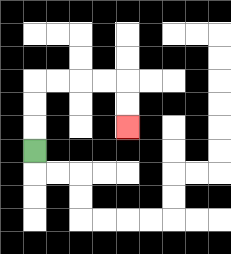{'start': '[1, 6]', 'end': '[5, 5]', 'path_directions': 'U,U,U,R,R,R,R,D,D', 'path_coordinates': '[[1, 6], [1, 5], [1, 4], [1, 3], [2, 3], [3, 3], [4, 3], [5, 3], [5, 4], [5, 5]]'}